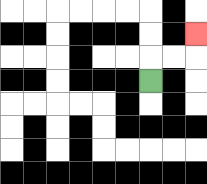{'start': '[6, 3]', 'end': '[8, 1]', 'path_directions': 'U,R,R,U', 'path_coordinates': '[[6, 3], [6, 2], [7, 2], [8, 2], [8, 1]]'}